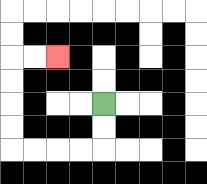{'start': '[4, 4]', 'end': '[2, 2]', 'path_directions': 'D,D,L,L,L,L,U,U,U,U,R,R', 'path_coordinates': '[[4, 4], [4, 5], [4, 6], [3, 6], [2, 6], [1, 6], [0, 6], [0, 5], [0, 4], [0, 3], [0, 2], [1, 2], [2, 2]]'}